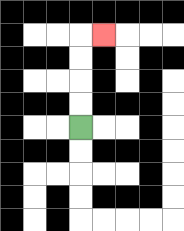{'start': '[3, 5]', 'end': '[4, 1]', 'path_directions': 'U,U,U,U,R', 'path_coordinates': '[[3, 5], [3, 4], [3, 3], [3, 2], [3, 1], [4, 1]]'}